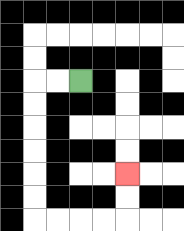{'start': '[3, 3]', 'end': '[5, 7]', 'path_directions': 'L,L,D,D,D,D,D,D,R,R,R,R,U,U', 'path_coordinates': '[[3, 3], [2, 3], [1, 3], [1, 4], [1, 5], [1, 6], [1, 7], [1, 8], [1, 9], [2, 9], [3, 9], [4, 9], [5, 9], [5, 8], [5, 7]]'}